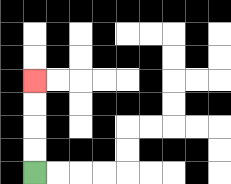{'start': '[1, 7]', 'end': '[1, 3]', 'path_directions': 'U,U,U,U', 'path_coordinates': '[[1, 7], [1, 6], [1, 5], [1, 4], [1, 3]]'}